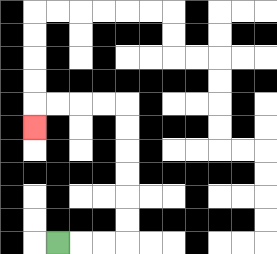{'start': '[2, 10]', 'end': '[1, 5]', 'path_directions': 'R,R,R,U,U,U,U,U,U,L,L,L,L,D', 'path_coordinates': '[[2, 10], [3, 10], [4, 10], [5, 10], [5, 9], [5, 8], [5, 7], [5, 6], [5, 5], [5, 4], [4, 4], [3, 4], [2, 4], [1, 4], [1, 5]]'}